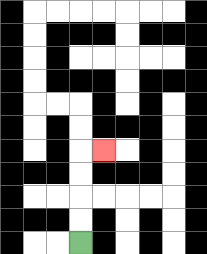{'start': '[3, 10]', 'end': '[4, 6]', 'path_directions': 'U,U,U,U,R', 'path_coordinates': '[[3, 10], [3, 9], [3, 8], [3, 7], [3, 6], [4, 6]]'}